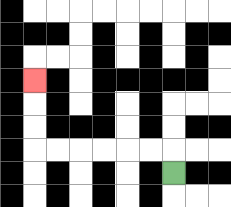{'start': '[7, 7]', 'end': '[1, 3]', 'path_directions': 'U,L,L,L,L,L,L,U,U,U', 'path_coordinates': '[[7, 7], [7, 6], [6, 6], [5, 6], [4, 6], [3, 6], [2, 6], [1, 6], [1, 5], [1, 4], [1, 3]]'}